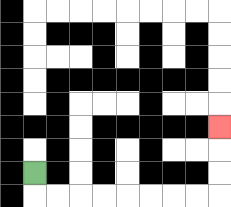{'start': '[1, 7]', 'end': '[9, 5]', 'path_directions': 'D,R,R,R,R,R,R,R,R,U,U,U', 'path_coordinates': '[[1, 7], [1, 8], [2, 8], [3, 8], [4, 8], [5, 8], [6, 8], [7, 8], [8, 8], [9, 8], [9, 7], [9, 6], [9, 5]]'}